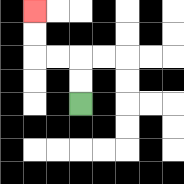{'start': '[3, 4]', 'end': '[1, 0]', 'path_directions': 'U,U,L,L,U,U', 'path_coordinates': '[[3, 4], [3, 3], [3, 2], [2, 2], [1, 2], [1, 1], [1, 0]]'}